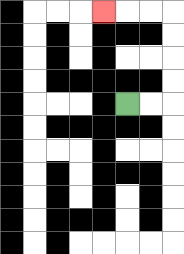{'start': '[5, 4]', 'end': '[4, 0]', 'path_directions': 'R,R,U,U,U,U,L,L,L', 'path_coordinates': '[[5, 4], [6, 4], [7, 4], [7, 3], [7, 2], [7, 1], [7, 0], [6, 0], [5, 0], [4, 0]]'}